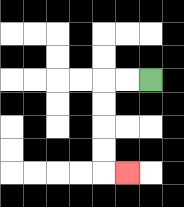{'start': '[6, 3]', 'end': '[5, 7]', 'path_directions': 'L,L,D,D,D,D,R', 'path_coordinates': '[[6, 3], [5, 3], [4, 3], [4, 4], [4, 5], [4, 6], [4, 7], [5, 7]]'}